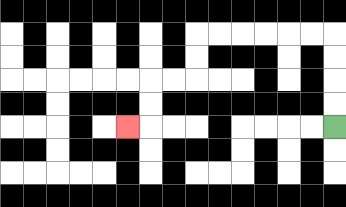{'start': '[14, 5]', 'end': '[5, 5]', 'path_directions': 'U,U,U,U,L,L,L,L,L,L,D,D,L,L,D,D,L', 'path_coordinates': '[[14, 5], [14, 4], [14, 3], [14, 2], [14, 1], [13, 1], [12, 1], [11, 1], [10, 1], [9, 1], [8, 1], [8, 2], [8, 3], [7, 3], [6, 3], [6, 4], [6, 5], [5, 5]]'}